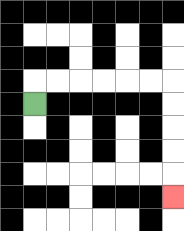{'start': '[1, 4]', 'end': '[7, 8]', 'path_directions': 'U,R,R,R,R,R,R,D,D,D,D,D', 'path_coordinates': '[[1, 4], [1, 3], [2, 3], [3, 3], [4, 3], [5, 3], [6, 3], [7, 3], [7, 4], [7, 5], [7, 6], [7, 7], [7, 8]]'}